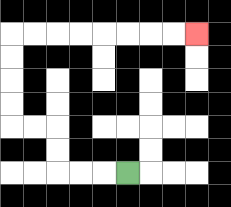{'start': '[5, 7]', 'end': '[8, 1]', 'path_directions': 'L,L,L,U,U,L,L,U,U,U,U,R,R,R,R,R,R,R,R', 'path_coordinates': '[[5, 7], [4, 7], [3, 7], [2, 7], [2, 6], [2, 5], [1, 5], [0, 5], [0, 4], [0, 3], [0, 2], [0, 1], [1, 1], [2, 1], [3, 1], [4, 1], [5, 1], [6, 1], [7, 1], [8, 1]]'}